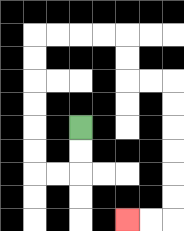{'start': '[3, 5]', 'end': '[5, 9]', 'path_directions': 'D,D,L,L,U,U,U,U,U,U,R,R,R,R,D,D,R,R,D,D,D,D,D,D,L,L', 'path_coordinates': '[[3, 5], [3, 6], [3, 7], [2, 7], [1, 7], [1, 6], [1, 5], [1, 4], [1, 3], [1, 2], [1, 1], [2, 1], [3, 1], [4, 1], [5, 1], [5, 2], [5, 3], [6, 3], [7, 3], [7, 4], [7, 5], [7, 6], [7, 7], [7, 8], [7, 9], [6, 9], [5, 9]]'}